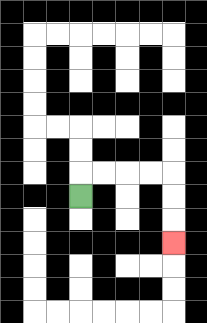{'start': '[3, 8]', 'end': '[7, 10]', 'path_directions': 'U,R,R,R,R,D,D,D', 'path_coordinates': '[[3, 8], [3, 7], [4, 7], [5, 7], [6, 7], [7, 7], [7, 8], [7, 9], [7, 10]]'}